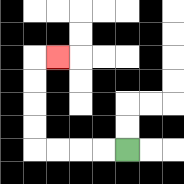{'start': '[5, 6]', 'end': '[2, 2]', 'path_directions': 'L,L,L,L,U,U,U,U,R', 'path_coordinates': '[[5, 6], [4, 6], [3, 6], [2, 6], [1, 6], [1, 5], [1, 4], [1, 3], [1, 2], [2, 2]]'}